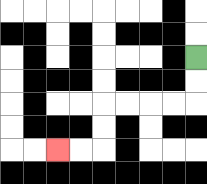{'start': '[8, 2]', 'end': '[2, 6]', 'path_directions': 'D,D,L,L,L,L,D,D,L,L', 'path_coordinates': '[[8, 2], [8, 3], [8, 4], [7, 4], [6, 4], [5, 4], [4, 4], [4, 5], [4, 6], [3, 6], [2, 6]]'}